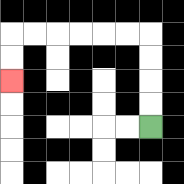{'start': '[6, 5]', 'end': '[0, 3]', 'path_directions': 'U,U,U,U,L,L,L,L,L,L,D,D', 'path_coordinates': '[[6, 5], [6, 4], [6, 3], [6, 2], [6, 1], [5, 1], [4, 1], [3, 1], [2, 1], [1, 1], [0, 1], [0, 2], [0, 3]]'}